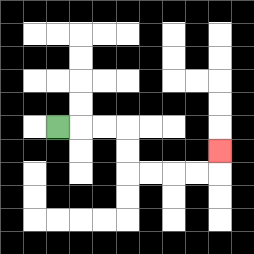{'start': '[2, 5]', 'end': '[9, 6]', 'path_directions': 'R,R,R,D,D,R,R,R,R,U', 'path_coordinates': '[[2, 5], [3, 5], [4, 5], [5, 5], [5, 6], [5, 7], [6, 7], [7, 7], [8, 7], [9, 7], [9, 6]]'}